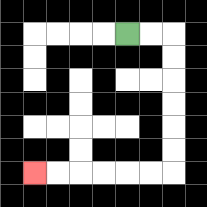{'start': '[5, 1]', 'end': '[1, 7]', 'path_directions': 'R,R,D,D,D,D,D,D,L,L,L,L,L,L', 'path_coordinates': '[[5, 1], [6, 1], [7, 1], [7, 2], [7, 3], [7, 4], [7, 5], [7, 6], [7, 7], [6, 7], [5, 7], [4, 7], [3, 7], [2, 7], [1, 7]]'}